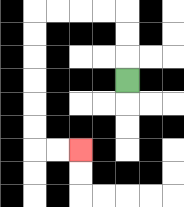{'start': '[5, 3]', 'end': '[3, 6]', 'path_directions': 'U,U,U,L,L,L,L,D,D,D,D,D,D,R,R', 'path_coordinates': '[[5, 3], [5, 2], [5, 1], [5, 0], [4, 0], [3, 0], [2, 0], [1, 0], [1, 1], [1, 2], [1, 3], [1, 4], [1, 5], [1, 6], [2, 6], [3, 6]]'}